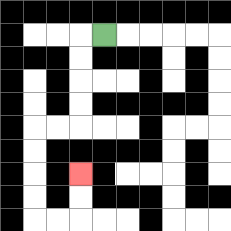{'start': '[4, 1]', 'end': '[3, 7]', 'path_directions': 'L,D,D,D,D,L,L,D,D,D,D,R,R,U,U', 'path_coordinates': '[[4, 1], [3, 1], [3, 2], [3, 3], [3, 4], [3, 5], [2, 5], [1, 5], [1, 6], [1, 7], [1, 8], [1, 9], [2, 9], [3, 9], [3, 8], [3, 7]]'}